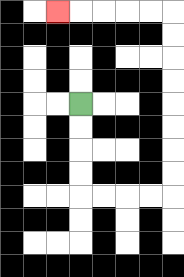{'start': '[3, 4]', 'end': '[2, 0]', 'path_directions': 'D,D,D,D,R,R,R,R,U,U,U,U,U,U,U,U,L,L,L,L,L', 'path_coordinates': '[[3, 4], [3, 5], [3, 6], [3, 7], [3, 8], [4, 8], [5, 8], [6, 8], [7, 8], [7, 7], [7, 6], [7, 5], [7, 4], [7, 3], [7, 2], [7, 1], [7, 0], [6, 0], [5, 0], [4, 0], [3, 0], [2, 0]]'}